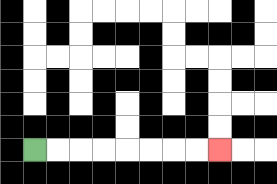{'start': '[1, 6]', 'end': '[9, 6]', 'path_directions': 'R,R,R,R,R,R,R,R', 'path_coordinates': '[[1, 6], [2, 6], [3, 6], [4, 6], [5, 6], [6, 6], [7, 6], [8, 6], [9, 6]]'}